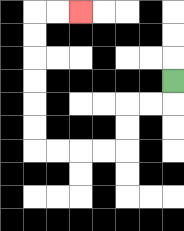{'start': '[7, 3]', 'end': '[3, 0]', 'path_directions': 'D,L,L,D,D,L,L,L,L,U,U,U,U,U,U,R,R', 'path_coordinates': '[[7, 3], [7, 4], [6, 4], [5, 4], [5, 5], [5, 6], [4, 6], [3, 6], [2, 6], [1, 6], [1, 5], [1, 4], [1, 3], [1, 2], [1, 1], [1, 0], [2, 0], [3, 0]]'}